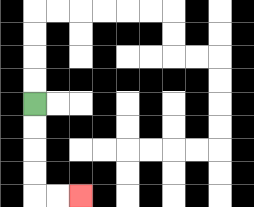{'start': '[1, 4]', 'end': '[3, 8]', 'path_directions': 'D,D,D,D,R,R', 'path_coordinates': '[[1, 4], [1, 5], [1, 6], [1, 7], [1, 8], [2, 8], [3, 8]]'}